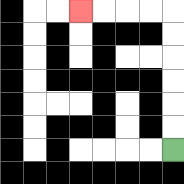{'start': '[7, 6]', 'end': '[3, 0]', 'path_directions': 'U,U,U,U,U,U,L,L,L,L', 'path_coordinates': '[[7, 6], [7, 5], [7, 4], [7, 3], [7, 2], [7, 1], [7, 0], [6, 0], [5, 0], [4, 0], [3, 0]]'}